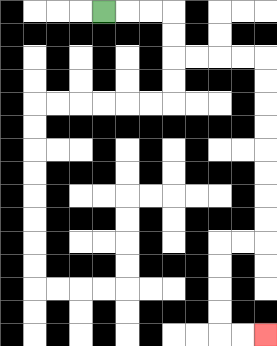{'start': '[4, 0]', 'end': '[11, 14]', 'path_directions': 'R,R,R,D,D,R,R,R,R,D,D,D,D,D,D,D,D,L,L,D,D,D,D,R,R', 'path_coordinates': '[[4, 0], [5, 0], [6, 0], [7, 0], [7, 1], [7, 2], [8, 2], [9, 2], [10, 2], [11, 2], [11, 3], [11, 4], [11, 5], [11, 6], [11, 7], [11, 8], [11, 9], [11, 10], [10, 10], [9, 10], [9, 11], [9, 12], [9, 13], [9, 14], [10, 14], [11, 14]]'}